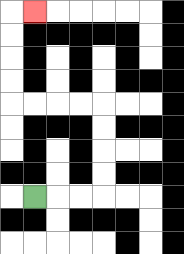{'start': '[1, 8]', 'end': '[1, 0]', 'path_directions': 'R,R,R,U,U,U,U,L,L,L,L,U,U,U,U,R', 'path_coordinates': '[[1, 8], [2, 8], [3, 8], [4, 8], [4, 7], [4, 6], [4, 5], [4, 4], [3, 4], [2, 4], [1, 4], [0, 4], [0, 3], [0, 2], [0, 1], [0, 0], [1, 0]]'}